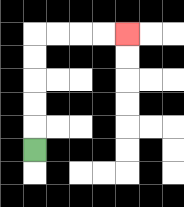{'start': '[1, 6]', 'end': '[5, 1]', 'path_directions': 'U,U,U,U,U,R,R,R,R', 'path_coordinates': '[[1, 6], [1, 5], [1, 4], [1, 3], [1, 2], [1, 1], [2, 1], [3, 1], [4, 1], [5, 1]]'}